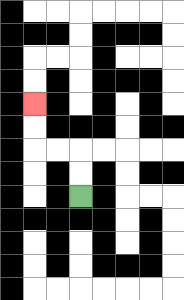{'start': '[3, 8]', 'end': '[1, 4]', 'path_directions': 'U,U,L,L,U,U', 'path_coordinates': '[[3, 8], [3, 7], [3, 6], [2, 6], [1, 6], [1, 5], [1, 4]]'}